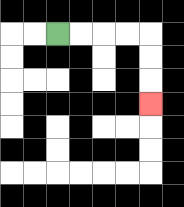{'start': '[2, 1]', 'end': '[6, 4]', 'path_directions': 'R,R,R,R,D,D,D', 'path_coordinates': '[[2, 1], [3, 1], [4, 1], [5, 1], [6, 1], [6, 2], [6, 3], [6, 4]]'}